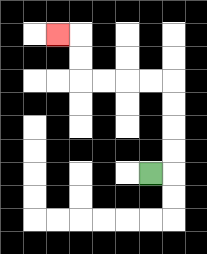{'start': '[6, 7]', 'end': '[2, 1]', 'path_directions': 'R,U,U,U,U,L,L,L,L,U,U,L', 'path_coordinates': '[[6, 7], [7, 7], [7, 6], [7, 5], [7, 4], [7, 3], [6, 3], [5, 3], [4, 3], [3, 3], [3, 2], [3, 1], [2, 1]]'}